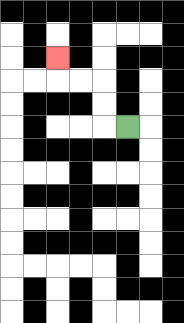{'start': '[5, 5]', 'end': '[2, 2]', 'path_directions': 'L,U,U,L,L,U', 'path_coordinates': '[[5, 5], [4, 5], [4, 4], [4, 3], [3, 3], [2, 3], [2, 2]]'}